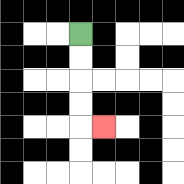{'start': '[3, 1]', 'end': '[4, 5]', 'path_directions': 'D,D,D,D,R', 'path_coordinates': '[[3, 1], [3, 2], [3, 3], [3, 4], [3, 5], [4, 5]]'}